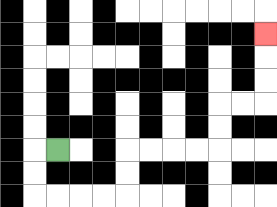{'start': '[2, 6]', 'end': '[11, 1]', 'path_directions': 'L,D,D,R,R,R,R,U,U,R,R,R,R,U,U,R,R,U,U,U', 'path_coordinates': '[[2, 6], [1, 6], [1, 7], [1, 8], [2, 8], [3, 8], [4, 8], [5, 8], [5, 7], [5, 6], [6, 6], [7, 6], [8, 6], [9, 6], [9, 5], [9, 4], [10, 4], [11, 4], [11, 3], [11, 2], [11, 1]]'}